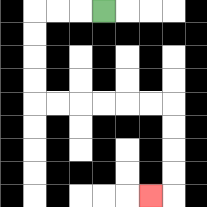{'start': '[4, 0]', 'end': '[6, 8]', 'path_directions': 'L,L,L,D,D,D,D,R,R,R,R,R,R,D,D,D,D,L', 'path_coordinates': '[[4, 0], [3, 0], [2, 0], [1, 0], [1, 1], [1, 2], [1, 3], [1, 4], [2, 4], [3, 4], [4, 4], [5, 4], [6, 4], [7, 4], [7, 5], [7, 6], [7, 7], [7, 8], [6, 8]]'}